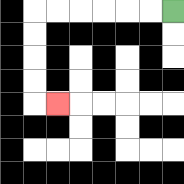{'start': '[7, 0]', 'end': '[2, 4]', 'path_directions': 'L,L,L,L,L,L,D,D,D,D,R', 'path_coordinates': '[[7, 0], [6, 0], [5, 0], [4, 0], [3, 0], [2, 0], [1, 0], [1, 1], [1, 2], [1, 3], [1, 4], [2, 4]]'}